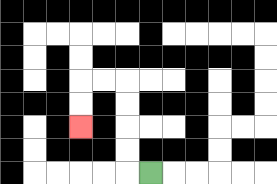{'start': '[6, 7]', 'end': '[3, 5]', 'path_directions': 'L,U,U,U,U,L,L,D,D', 'path_coordinates': '[[6, 7], [5, 7], [5, 6], [5, 5], [5, 4], [5, 3], [4, 3], [3, 3], [3, 4], [3, 5]]'}